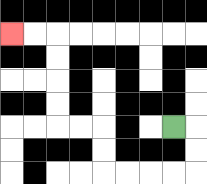{'start': '[7, 5]', 'end': '[0, 1]', 'path_directions': 'R,D,D,L,L,L,L,U,U,L,L,U,U,U,U,L,L', 'path_coordinates': '[[7, 5], [8, 5], [8, 6], [8, 7], [7, 7], [6, 7], [5, 7], [4, 7], [4, 6], [4, 5], [3, 5], [2, 5], [2, 4], [2, 3], [2, 2], [2, 1], [1, 1], [0, 1]]'}